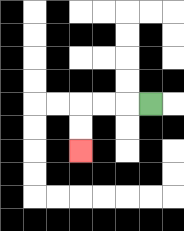{'start': '[6, 4]', 'end': '[3, 6]', 'path_directions': 'L,L,L,D,D', 'path_coordinates': '[[6, 4], [5, 4], [4, 4], [3, 4], [3, 5], [3, 6]]'}